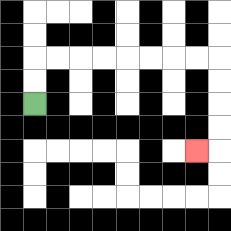{'start': '[1, 4]', 'end': '[8, 6]', 'path_directions': 'U,U,R,R,R,R,R,R,R,R,D,D,D,D,L', 'path_coordinates': '[[1, 4], [1, 3], [1, 2], [2, 2], [3, 2], [4, 2], [5, 2], [6, 2], [7, 2], [8, 2], [9, 2], [9, 3], [9, 4], [9, 5], [9, 6], [8, 6]]'}